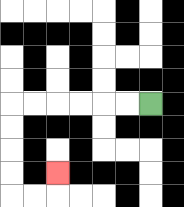{'start': '[6, 4]', 'end': '[2, 7]', 'path_directions': 'L,L,L,L,L,L,D,D,D,D,R,R,U', 'path_coordinates': '[[6, 4], [5, 4], [4, 4], [3, 4], [2, 4], [1, 4], [0, 4], [0, 5], [0, 6], [0, 7], [0, 8], [1, 8], [2, 8], [2, 7]]'}